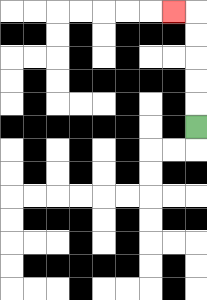{'start': '[8, 5]', 'end': '[7, 0]', 'path_directions': 'U,U,U,U,U,L', 'path_coordinates': '[[8, 5], [8, 4], [8, 3], [8, 2], [8, 1], [8, 0], [7, 0]]'}